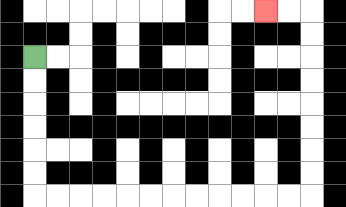{'start': '[1, 2]', 'end': '[11, 0]', 'path_directions': 'D,D,D,D,D,D,R,R,R,R,R,R,R,R,R,R,R,R,U,U,U,U,U,U,U,U,L,L', 'path_coordinates': '[[1, 2], [1, 3], [1, 4], [1, 5], [1, 6], [1, 7], [1, 8], [2, 8], [3, 8], [4, 8], [5, 8], [6, 8], [7, 8], [8, 8], [9, 8], [10, 8], [11, 8], [12, 8], [13, 8], [13, 7], [13, 6], [13, 5], [13, 4], [13, 3], [13, 2], [13, 1], [13, 0], [12, 0], [11, 0]]'}